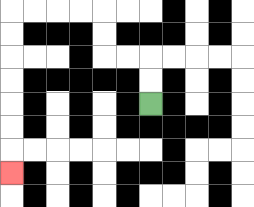{'start': '[6, 4]', 'end': '[0, 7]', 'path_directions': 'U,U,L,L,U,U,L,L,L,L,D,D,D,D,D,D,D', 'path_coordinates': '[[6, 4], [6, 3], [6, 2], [5, 2], [4, 2], [4, 1], [4, 0], [3, 0], [2, 0], [1, 0], [0, 0], [0, 1], [0, 2], [0, 3], [0, 4], [0, 5], [0, 6], [0, 7]]'}